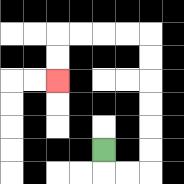{'start': '[4, 6]', 'end': '[2, 3]', 'path_directions': 'D,R,R,U,U,U,U,U,U,L,L,L,L,D,D', 'path_coordinates': '[[4, 6], [4, 7], [5, 7], [6, 7], [6, 6], [6, 5], [6, 4], [6, 3], [6, 2], [6, 1], [5, 1], [4, 1], [3, 1], [2, 1], [2, 2], [2, 3]]'}